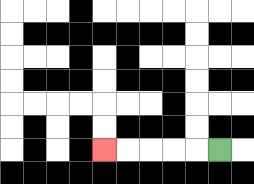{'start': '[9, 6]', 'end': '[4, 6]', 'path_directions': 'L,L,L,L,L', 'path_coordinates': '[[9, 6], [8, 6], [7, 6], [6, 6], [5, 6], [4, 6]]'}